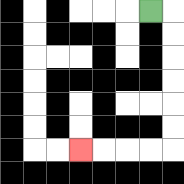{'start': '[6, 0]', 'end': '[3, 6]', 'path_directions': 'R,D,D,D,D,D,D,L,L,L,L', 'path_coordinates': '[[6, 0], [7, 0], [7, 1], [7, 2], [7, 3], [7, 4], [7, 5], [7, 6], [6, 6], [5, 6], [4, 6], [3, 6]]'}